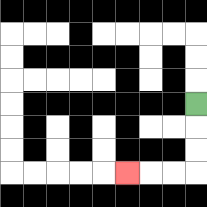{'start': '[8, 4]', 'end': '[5, 7]', 'path_directions': 'D,D,D,L,L,L', 'path_coordinates': '[[8, 4], [8, 5], [8, 6], [8, 7], [7, 7], [6, 7], [5, 7]]'}